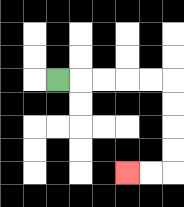{'start': '[2, 3]', 'end': '[5, 7]', 'path_directions': 'R,R,R,R,R,D,D,D,D,L,L', 'path_coordinates': '[[2, 3], [3, 3], [4, 3], [5, 3], [6, 3], [7, 3], [7, 4], [7, 5], [7, 6], [7, 7], [6, 7], [5, 7]]'}